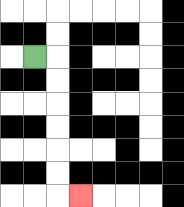{'start': '[1, 2]', 'end': '[3, 8]', 'path_directions': 'R,D,D,D,D,D,D,R', 'path_coordinates': '[[1, 2], [2, 2], [2, 3], [2, 4], [2, 5], [2, 6], [2, 7], [2, 8], [3, 8]]'}